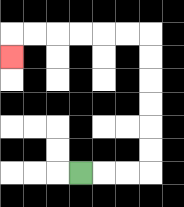{'start': '[3, 7]', 'end': '[0, 2]', 'path_directions': 'R,R,R,U,U,U,U,U,U,L,L,L,L,L,L,D', 'path_coordinates': '[[3, 7], [4, 7], [5, 7], [6, 7], [6, 6], [6, 5], [6, 4], [6, 3], [6, 2], [6, 1], [5, 1], [4, 1], [3, 1], [2, 1], [1, 1], [0, 1], [0, 2]]'}